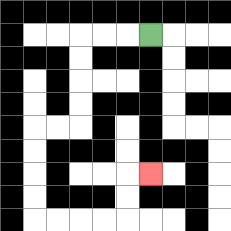{'start': '[6, 1]', 'end': '[6, 7]', 'path_directions': 'L,L,L,D,D,D,D,L,L,D,D,D,D,R,R,R,R,U,U,R', 'path_coordinates': '[[6, 1], [5, 1], [4, 1], [3, 1], [3, 2], [3, 3], [3, 4], [3, 5], [2, 5], [1, 5], [1, 6], [1, 7], [1, 8], [1, 9], [2, 9], [3, 9], [4, 9], [5, 9], [5, 8], [5, 7], [6, 7]]'}